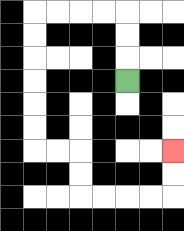{'start': '[5, 3]', 'end': '[7, 6]', 'path_directions': 'U,U,U,L,L,L,L,D,D,D,D,D,D,R,R,D,D,R,R,R,R,U,U', 'path_coordinates': '[[5, 3], [5, 2], [5, 1], [5, 0], [4, 0], [3, 0], [2, 0], [1, 0], [1, 1], [1, 2], [1, 3], [1, 4], [1, 5], [1, 6], [2, 6], [3, 6], [3, 7], [3, 8], [4, 8], [5, 8], [6, 8], [7, 8], [7, 7], [7, 6]]'}